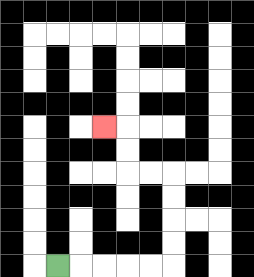{'start': '[2, 11]', 'end': '[4, 5]', 'path_directions': 'R,R,R,R,R,U,U,U,U,L,L,U,U,L', 'path_coordinates': '[[2, 11], [3, 11], [4, 11], [5, 11], [6, 11], [7, 11], [7, 10], [7, 9], [7, 8], [7, 7], [6, 7], [5, 7], [5, 6], [5, 5], [4, 5]]'}